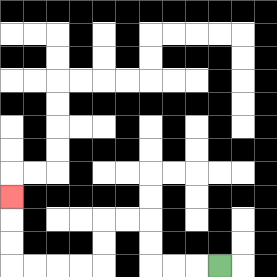{'start': '[9, 11]', 'end': '[0, 8]', 'path_directions': 'L,L,L,U,U,L,L,D,D,L,L,L,L,U,U,U', 'path_coordinates': '[[9, 11], [8, 11], [7, 11], [6, 11], [6, 10], [6, 9], [5, 9], [4, 9], [4, 10], [4, 11], [3, 11], [2, 11], [1, 11], [0, 11], [0, 10], [0, 9], [0, 8]]'}